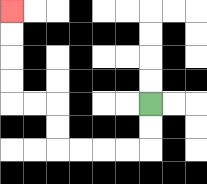{'start': '[6, 4]', 'end': '[0, 0]', 'path_directions': 'D,D,L,L,L,L,U,U,L,L,U,U,U,U', 'path_coordinates': '[[6, 4], [6, 5], [6, 6], [5, 6], [4, 6], [3, 6], [2, 6], [2, 5], [2, 4], [1, 4], [0, 4], [0, 3], [0, 2], [0, 1], [0, 0]]'}